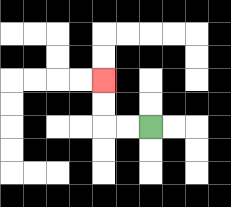{'start': '[6, 5]', 'end': '[4, 3]', 'path_directions': 'L,L,U,U', 'path_coordinates': '[[6, 5], [5, 5], [4, 5], [4, 4], [4, 3]]'}